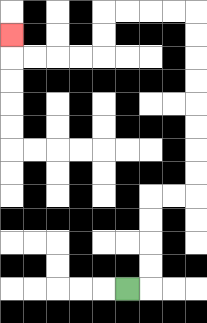{'start': '[5, 12]', 'end': '[0, 1]', 'path_directions': 'R,U,U,U,U,R,R,U,U,U,U,U,U,U,U,L,L,L,L,D,D,L,L,L,L,U', 'path_coordinates': '[[5, 12], [6, 12], [6, 11], [6, 10], [6, 9], [6, 8], [7, 8], [8, 8], [8, 7], [8, 6], [8, 5], [8, 4], [8, 3], [8, 2], [8, 1], [8, 0], [7, 0], [6, 0], [5, 0], [4, 0], [4, 1], [4, 2], [3, 2], [2, 2], [1, 2], [0, 2], [0, 1]]'}